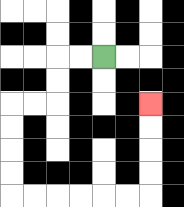{'start': '[4, 2]', 'end': '[6, 4]', 'path_directions': 'L,L,D,D,L,L,D,D,D,D,R,R,R,R,R,R,U,U,U,U', 'path_coordinates': '[[4, 2], [3, 2], [2, 2], [2, 3], [2, 4], [1, 4], [0, 4], [0, 5], [0, 6], [0, 7], [0, 8], [1, 8], [2, 8], [3, 8], [4, 8], [5, 8], [6, 8], [6, 7], [6, 6], [6, 5], [6, 4]]'}